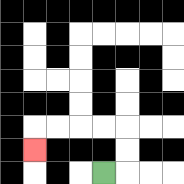{'start': '[4, 7]', 'end': '[1, 6]', 'path_directions': 'R,U,U,L,L,L,L,D', 'path_coordinates': '[[4, 7], [5, 7], [5, 6], [5, 5], [4, 5], [3, 5], [2, 5], [1, 5], [1, 6]]'}